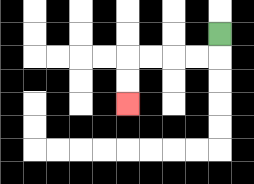{'start': '[9, 1]', 'end': '[5, 4]', 'path_directions': 'D,L,L,L,L,D,D', 'path_coordinates': '[[9, 1], [9, 2], [8, 2], [7, 2], [6, 2], [5, 2], [5, 3], [5, 4]]'}